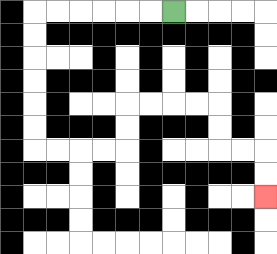{'start': '[7, 0]', 'end': '[11, 8]', 'path_directions': 'L,L,L,L,L,L,D,D,D,D,D,D,R,R,R,R,U,U,R,R,R,R,D,D,R,R,D,D', 'path_coordinates': '[[7, 0], [6, 0], [5, 0], [4, 0], [3, 0], [2, 0], [1, 0], [1, 1], [1, 2], [1, 3], [1, 4], [1, 5], [1, 6], [2, 6], [3, 6], [4, 6], [5, 6], [5, 5], [5, 4], [6, 4], [7, 4], [8, 4], [9, 4], [9, 5], [9, 6], [10, 6], [11, 6], [11, 7], [11, 8]]'}